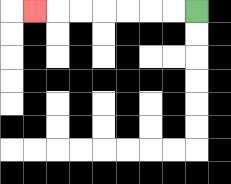{'start': '[8, 0]', 'end': '[1, 0]', 'path_directions': 'L,L,L,L,L,L,L', 'path_coordinates': '[[8, 0], [7, 0], [6, 0], [5, 0], [4, 0], [3, 0], [2, 0], [1, 0]]'}